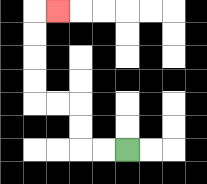{'start': '[5, 6]', 'end': '[2, 0]', 'path_directions': 'L,L,U,U,L,L,U,U,U,U,R', 'path_coordinates': '[[5, 6], [4, 6], [3, 6], [3, 5], [3, 4], [2, 4], [1, 4], [1, 3], [1, 2], [1, 1], [1, 0], [2, 0]]'}